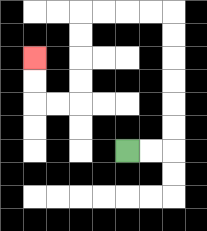{'start': '[5, 6]', 'end': '[1, 2]', 'path_directions': 'R,R,U,U,U,U,U,U,L,L,L,L,D,D,D,D,L,L,U,U', 'path_coordinates': '[[5, 6], [6, 6], [7, 6], [7, 5], [7, 4], [7, 3], [7, 2], [7, 1], [7, 0], [6, 0], [5, 0], [4, 0], [3, 0], [3, 1], [3, 2], [3, 3], [3, 4], [2, 4], [1, 4], [1, 3], [1, 2]]'}